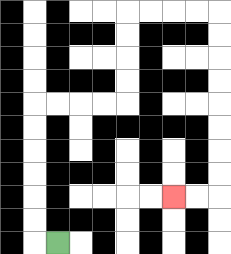{'start': '[2, 10]', 'end': '[7, 8]', 'path_directions': 'L,U,U,U,U,U,U,R,R,R,R,U,U,U,U,R,R,R,R,D,D,D,D,D,D,D,D,L,L', 'path_coordinates': '[[2, 10], [1, 10], [1, 9], [1, 8], [1, 7], [1, 6], [1, 5], [1, 4], [2, 4], [3, 4], [4, 4], [5, 4], [5, 3], [5, 2], [5, 1], [5, 0], [6, 0], [7, 0], [8, 0], [9, 0], [9, 1], [9, 2], [9, 3], [9, 4], [9, 5], [9, 6], [9, 7], [9, 8], [8, 8], [7, 8]]'}